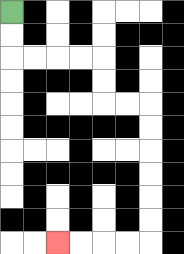{'start': '[0, 0]', 'end': '[2, 10]', 'path_directions': 'D,D,R,R,R,R,D,D,R,R,D,D,D,D,D,D,L,L,L,L', 'path_coordinates': '[[0, 0], [0, 1], [0, 2], [1, 2], [2, 2], [3, 2], [4, 2], [4, 3], [4, 4], [5, 4], [6, 4], [6, 5], [6, 6], [6, 7], [6, 8], [6, 9], [6, 10], [5, 10], [4, 10], [3, 10], [2, 10]]'}